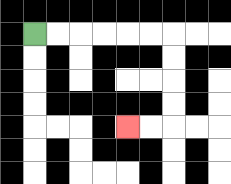{'start': '[1, 1]', 'end': '[5, 5]', 'path_directions': 'R,R,R,R,R,R,D,D,D,D,L,L', 'path_coordinates': '[[1, 1], [2, 1], [3, 1], [4, 1], [5, 1], [6, 1], [7, 1], [7, 2], [7, 3], [7, 4], [7, 5], [6, 5], [5, 5]]'}